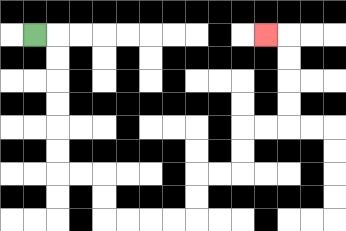{'start': '[1, 1]', 'end': '[11, 1]', 'path_directions': 'R,D,D,D,D,D,D,R,R,D,D,R,R,R,R,U,U,R,R,U,U,R,R,U,U,U,U,L', 'path_coordinates': '[[1, 1], [2, 1], [2, 2], [2, 3], [2, 4], [2, 5], [2, 6], [2, 7], [3, 7], [4, 7], [4, 8], [4, 9], [5, 9], [6, 9], [7, 9], [8, 9], [8, 8], [8, 7], [9, 7], [10, 7], [10, 6], [10, 5], [11, 5], [12, 5], [12, 4], [12, 3], [12, 2], [12, 1], [11, 1]]'}